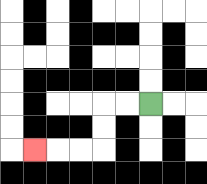{'start': '[6, 4]', 'end': '[1, 6]', 'path_directions': 'L,L,D,D,L,L,L', 'path_coordinates': '[[6, 4], [5, 4], [4, 4], [4, 5], [4, 6], [3, 6], [2, 6], [1, 6]]'}